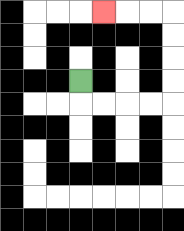{'start': '[3, 3]', 'end': '[4, 0]', 'path_directions': 'D,R,R,R,R,U,U,U,U,L,L,L', 'path_coordinates': '[[3, 3], [3, 4], [4, 4], [5, 4], [6, 4], [7, 4], [7, 3], [7, 2], [7, 1], [7, 0], [6, 0], [5, 0], [4, 0]]'}